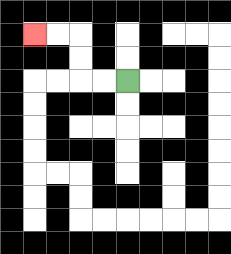{'start': '[5, 3]', 'end': '[1, 1]', 'path_directions': 'L,L,U,U,L,L', 'path_coordinates': '[[5, 3], [4, 3], [3, 3], [3, 2], [3, 1], [2, 1], [1, 1]]'}